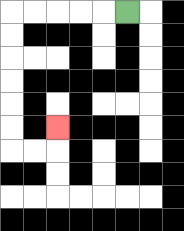{'start': '[5, 0]', 'end': '[2, 5]', 'path_directions': 'L,L,L,L,L,D,D,D,D,D,D,R,R,U', 'path_coordinates': '[[5, 0], [4, 0], [3, 0], [2, 0], [1, 0], [0, 0], [0, 1], [0, 2], [0, 3], [0, 4], [0, 5], [0, 6], [1, 6], [2, 6], [2, 5]]'}